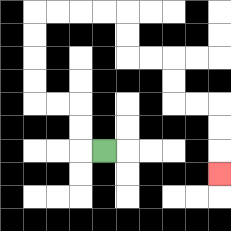{'start': '[4, 6]', 'end': '[9, 7]', 'path_directions': 'L,U,U,L,L,U,U,U,U,R,R,R,R,D,D,R,R,D,D,R,R,D,D,D', 'path_coordinates': '[[4, 6], [3, 6], [3, 5], [3, 4], [2, 4], [1, 4], [1, 3], [1, 2], [1, 1], [1, 0], [2, 0], [3, 0], [4, 0], [5, 0], [5, 1], [5, 2], [6, 2], [7, 2], [7, 3], [7, 4], [8, 4], [9, 4], [9, 5], [9, 6], [9, 7]]'}